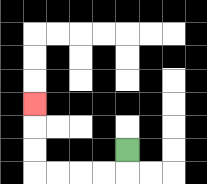{'start': '[5, 6]', 'end': '[1, 4]', 'path_directions': 'D,L,L,L,L,U,U,U', 'path_coordinates': '[[5, 6], [5, 7], [4, 7], [3, 7], [2, 7], [1, 7], [1, 6], [1, 5], [1, 4]]'}